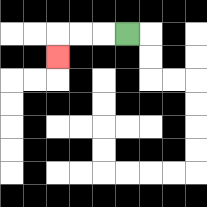{'start': '[5, 1]', 'end': '[2, 2]', 'path_directions': 'L,L,L,D', 'path_coordinates': '[[5, 1], [4, 1], [3, 1], [2, 1], [2, 2]]'}